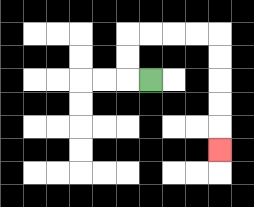{'start': '[6, 3]', 'end': '[9, 6]', 'path_directions': 'L,U,U,R,R,R,R,D,D,D,D,D', 'path_coordinates': '[[6, 3], [5, 3], [5, 2], [5, 1], [6, 1], [7, 1], [8, 1], [9, 1], [9, 2], [9, 3], [9, 4], [9, 5], [9, 6]]'}